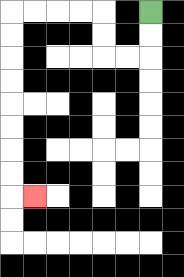{'start': '[6, 0]', 'end': '[1, 8]', 'path_directions': 'D,D,L,L,U,U,L,L,L,L,D,D,D,D,D,D,D,D,R', 'path_coordinates': '[[6, 0], [6, 1], [6, 2], [5, 2], [4, 2], [4, 1], [4, 0], [3, 0], [2, 0], [1, 0], [0, 0], [0, 1], [0, 2], [0, 3], [0, 4], [0, 5], [0, 6], [0, 7], [0, 8], [1, 8]]'}